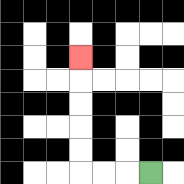{'start': '[6, 7]', 'end': '[3, 2]', 'path_directions': 'L,L,L,U,U,U,U,U', 'path_coordinates': '[[6, 7], [5, 7], [4, 7], [3, 7], [3, 6], [3, 5], [3, 4], [3, 3], [3, 2]]'}